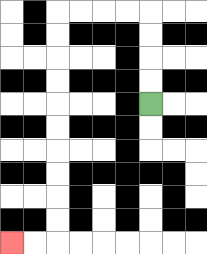{'start': '[6, 4]', 'end': '[0, 10]', 'path_directions': 'U,U,U,U,L,L,L,L,D,D,D,D,D,D,D,D,D,D,L,L', 'path_coordinates': '[[6, 4], [6, 3], [6, 2], [6, 1], [6, 0], [5, 0], [4, 0], [3, 0], [2, 0], [2, 1], [2, 2], [2, 3], [2, 4], [2, 5], [2, 6], [2, 7], [2, 8], [2, 9], [2, 10], [1, 10], [0, 10]]'}